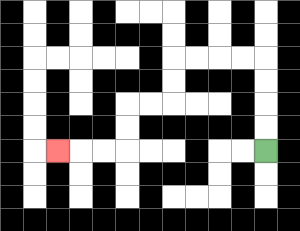{'start': '[11, 6]', 'end': '[2, 6]', 'path_directions': 'U,U,U,U,L,L,L,L,D,D,L,L,D,D,L,L,L', 'path_coordinates': '[[11, 6], [11, 5], [11, 4], [11, 3], [11, 2], [10, 2], [9, 2], [8, 2], [7, 2], [7, 3], [7, 4], [6, 4], [5, 4], [5, 5], [5, 6], [4, 6], [3, 6], [2, 6]]'}